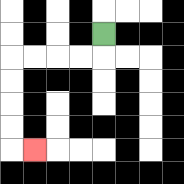{'start': '[4, 1]', 'end': '[1, 6]', 'path_directions': 'D,L,L,L,L,D,D,D,D,R', 'path_coordinates': '[[4, 1], [4, 2], [3, 2], [2, 2], [1, 2], [0, 2], [0, 3], [0, 4], [0, 5], [0, 6], [1, 6]]'}